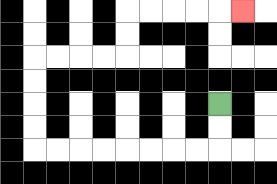{'start': '[9, 4]', 'end': '[10, 0]', 'path_directions': 'D,D,L,L,L,L,L,L,L,L,U,U,U,U,R,R,R,R,U,U,R,R,R,R,R', 'path_coordinates': '[[9, 4], [9, 5], [9, 6], [8, 6], [7, 6], [6, 6], [5, 6], [4, 6], [3, 6], [2, 6], [1, 6], [1, 5], [1, 4], [1, 3], [1, 2], [2, 2], [3, 2], [4, 2], [5, 2], [5, 1], [5, 0], [6, 0], [7, 0], [8, 0], [9, 0], [10, 0]]'}